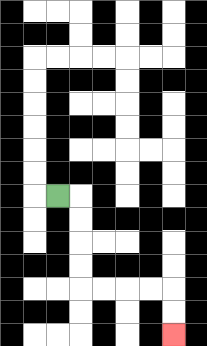{'start': '[2, 8]', 'end': '[7, 14]', 'path_directions': 'R,D,D,D,D,R,R,R,R,D,D', 'path_coordinates': '[[2, 8], [3, 8], [3, 9], [3, 10], [3, 11], [3, 12], [4, 12], [5, 12], [6, 12], [7, 12], [7, 13], [7, 14]]'}